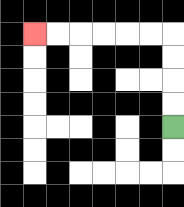{'start': '[7, 5]', 'end': '[1, 1]', 'path_directions': 'U,U,U,U,L,L,L,L,L,L', 'path_coordinates': '[[7, 5], [7, 4], [7, 3], [7, 2], [7, 1], [6, 1], [5, 1], [4, 1], [3, 1], [2, 1], [1, 1]]'}